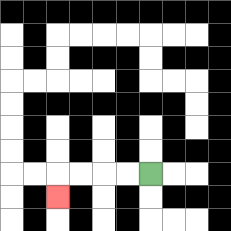{'start': '[6, 7]', 'end': '[2, 8]', 'path_directions': 'L,L,L,L,D', 'path_coordinates': '[[6, 7], [5, 7], [4, 7], [3, 7], [2, 7], [2, 8]]'}